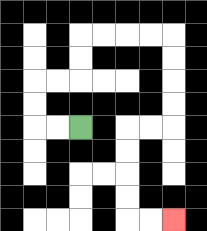{'start': '[3, 5]', 'end': '[7, 9]', 'path_directions': 'L,L,U,U,R,R,U,U,R,R,R,R,D,D,D,D,L,L,D,D,D,D,R,R', 'path_coordinates': '[[3, 5], [2, 5], [1, 5], [1, 4], [1, 3], [2, 3], [3, 3], [3, 2], [3, 1], [4, 1], [5, 1], [6, 1], [7, 1], [7, 2], [7, 3], [7, 4], [7, 5], [6, 5], [5, 5], [5, 6], [5, 7], [5, 8], [5, 9], [6, 9], [7, 9]]'}